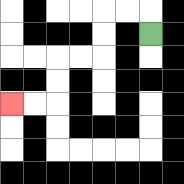{'start': '[6, 1]', 'end': '[0, 4]', 'path_directions': 'U,L,L,D,D,L,L,D,D,L,L', 'path_coordinates': '[[6, 1], [6, 0], [5, 0], [4, 0], [4, 1], [4, 2], [3, 2], [2, 2], [2, 3], [2, 4], [1, 4], [0, 4]]'}